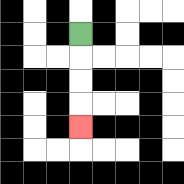{'start': '[3, 1]', 'end': '[3, 5]', 'path_directions': 'D,D,D,D', 'path_coordinates': '[[3, 1], [3, 2], [3, 3], [3, 4], [3, 5]]'}